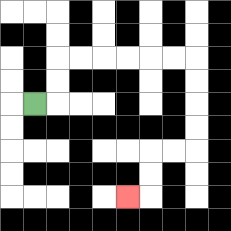{'start': '[1, 4]', 'end': '[5, 8]', 'path_directions': 'R,U,U,R,R,R,R,R,R,D,D,D,D,L,L,D,D,L', 'path_coordinates': '[[1, 4], [2, 4], [2, 3], [2, 2], [3, 2], [4, 2], [5, 2], [6, 2], [7, 2], [8, 2], [8, 3], [8, 4], [8, 5], [8, 6], [7, 6], [6, 6], [6, 7], [6, 8], [5, 8]]'}